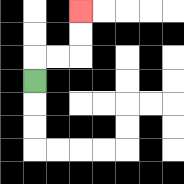{'start': '[1, 3]', 'end': '[3, 0]', 'path_directions': 'U,R,R,U,U', 'path_coordinates': '[[1, 3], [1, 2], [2, 2], [3, 2], [3, 1], [3, 0]]'}